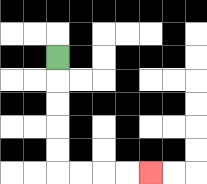{'start': '[2, 2]', 'end': '[6, 7]', 'path_directions': 'D,D,D,D,D,R,R,R,R', 'path_coordinates': '[[2, 2], [2, 3], [2, 4], [2, 5], [2, 6], [2, 7], [3, 7], [4, 7], [5, 7], [6, 7]]'}